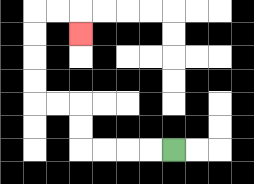{'start': '[7, 6]', 'end': '[3, 1]', 'path_directions': 'L,L,L,L,U,U,L,L,U,U,U,U,R,R,D', 'path_coordinates': '[[7, 6], [6, 6], [5, 6], [4, 6], [3, 6], [3, 5], [3, 4], [2, 4], [1, 4], [1, 3], [1, 2], [1, 1], [1, 0], [2, 0], [3, 0], [3, 1]]'}